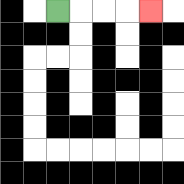{'start': '[2, 0]', 'end': '[6, 0]', 'path_directions': 'R,R,R,R', 'path_coordinates': '[[2, 0], [3, 0], [4, 0], [5, 0], [6, 0]]'}